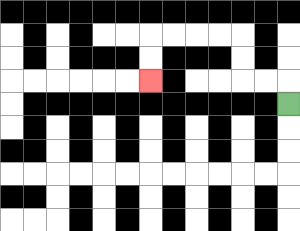{'start': '[12, 4]', 'end': '[6, 3]', 'path_directions': 'U,L,L,U,U,L,L,L,L,D,D', 'path_coordinates': '[[12, 4], [12, 3], [11, 3], [10, 3], [10, 2], [10, 1], [9, 1], [8, 1], [7, 1], [6, 1], [6, 2], [6, 3]]'}